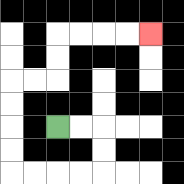{'start': '[2, 5]', 'end': '[6, 1]', 'path_directions': 'R,R,D,D,L,L,L,L,U,U,U,U,R,R,U,U,R,R,R,R', 'path_coordinates': '[[2, 5], [3, 5], [4, 5], [4, 6], [4, 7], [3, 7], [2, 7], [1, 7], [0, 7], [0, 6], [0, 5], [0, 4], [0, 3], [1, 3], [2, 3], [2, 2], [2, 1], [3, 1], [4, 1], [5, 1], [6, 1]]'}